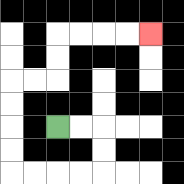{'start': '[2, 5]', 'end': '[6, 1]', 'path_directions': 'R,R,D,D,L,L,L,L,U,U,U,U,R,R,U,U,R,R,R,R', 'path_coordinates': '[[2, 5], [3, 5], [4, 5], [4, 6], [4, 7], [3, 7], [2, 7], [1, 7], [0, 7], [0, 6], [0, 5], [0, 4], [0, 3], [1, 3], [2, 3], [2, 2], [2, 1], [3, 1], [4, 1], [5, 1], [6, 1]]'}